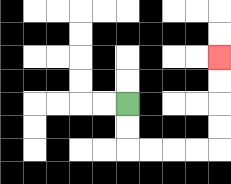{'start': '[5, 4]', 'end': '[9, 2]', 'path_directions': 'D,D,R,R,R,R,U,U,U,U', 'path_coordinates': '[[5, 4], [5, 5], [5, 6], [6, 6], [7, 6], [8, 6], [9, 6], [9, 5], [9, 4], [9, 3], [9, 2]]'}